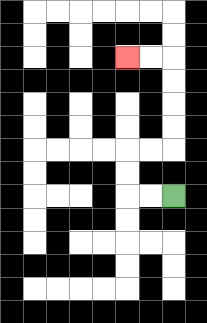{'start': '[7, 8]', 'end': '[5, 2]', 'path_directions': 'L,L,U,U,R,R,U,U,U,U,L,L', 'path_coordinates': '[[7, 8], [6, 8], [5, 8], [5, 7], [5, 6], [6, 6], [7, 6], [7, 5], [7, 4], [7, 3], [7, 2], [6, 2], [5, 2]]'}